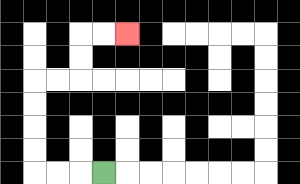{'start': '[4, 7]', 'end': '[5, 1]', 'path_directions': 'L,L,L,U,U,U,U,R,R,U,U,R,R', 'path_coordinates': '[[4, 7], [3, 7], [2, 7], [1, 7], [1, 6], [1, 5], [1, 4], [1, 3], [2, 3], [3, 3], [3, 2], [3, 1], [4, 1], [5, 1]]'}